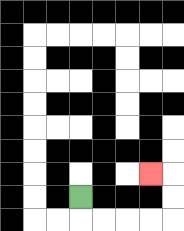{'start': '[3, 8]', 'end': '[6, 7]', 'path_directions': 'D,R,R,R,R,U,U,L', 'path_coordinates': '[[3, 8], [3, 9], [4, 9], [5, 9], [6, 9], [7, 9], [7, 8], [7, 7], [6, 7]]'}